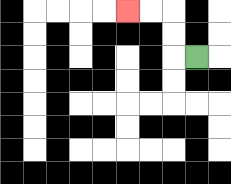{'start': '[8, 2]', 'end': '[5, 0]', 'path_directions': 'L,U,U,L,L', 'path_coordinates': '[[8, 2], [7, 2], [7, 1], [7, 0], [6, 0], [5, 0]]'}